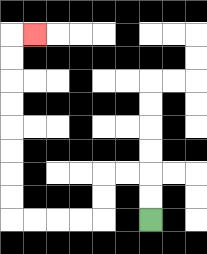{'start': '[6, 9]', 'end': '[1, 1]', 'path_directions': 'U,U,L,L,D,D,L,L,L,L,U,U,U,U,U,U,U,U,R', 'path_coordinates': '[[6, 9], [6, 8], [6, 7], [5, 7], [4, 7], [4, 8], [4, 9], [3, 9], [2, 9], [1, 9], [0, 9], [0, 8], [0, 7], [0, 6], [0, 5], [0, 4], [0, 3], [0, 2], [0, 1], [1, 1]]'}